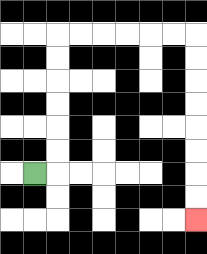{'start': '[1, 7]', 'end': '[8, 9]', 'path_directions': 'R,U,U,U,U,U,U,R,R,R,R,R,R,D,D,D,D,D,D,D,D', 'path_coordinates': '[[1, 7], [2, 7], [2, 6], [2, 5], [2, 4], [2, 3], [2, 2], [2, 1], [3, 1], [4, 1], [5, 1], [6, 1], [7, 1], [8, 1], [8, 2], [8, 3], [8, 4], [8, 5], [8, 6], [8, 7], [8, 8], [8, 9]]'}